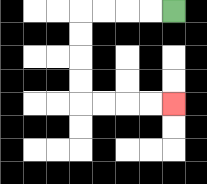{'start': '[7, 0]', 'end': '[7, 4]', 'path_directions': 'L,L,L,L,D,D,D,D,R,R,R,R', 'path_coordinates': '[[7, 0], [6, 0], [5, 0], [4, 0], [3, 0], [3, 1], [3, 2], [3, 3], [3, 4], [4, 4], [5, 4], [6, 4], [7, 4]]'}